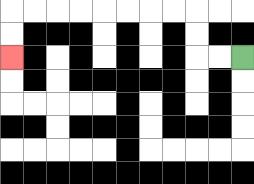{'start': '[10, 2]', 'end': '[0, 2]', 'path_directions': 'L,L,U,U,L,L,L,L,L,L,L,L,D,D', 'path_coordinates': '[[10, 2], [9, 2], [8, 2], [8, 1], [8, 0], [7, 0], [6, 0], [5, 0], [4, 0], [3, 0], [2, 0], [1, 0], [0, 0], [0, 1], [0, 2]]'}